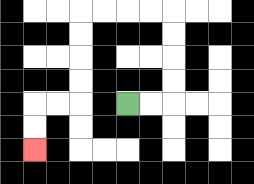{'start': '[5, 4]', 'end': '[1, 6]', 'path_directions': 'R,R,U,U,U,U,L,L,L,L,D,D,D,D,L,L,D,D', 'path_coordinates': '[[5, 4], [6, 4], [7, 4], [7, 3], [7, 2], [7, 1], [7, 0], [6, 0], [5, 0], [4, 0], [3, 0], [3, 1], [3, 2], [3, 3], [3, 4], [2, 4], [1, 4], [1, 5], [1, 6]]'}